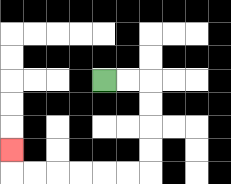{'start': '[4, 3]', 'end': '[0, 6]', 'path_directions': 'R,R,D,D,D,D,L,L,L,L,L,L,U', 'path_coordinates': '[[4, 3], [5, 3], [6, 3], [6, 4], [6, 5], [6, 6], [6, 7], [5, 7], [4, 7], [3, 7], [2, 7], [1, 7], [0, 7], [0, 6]]'}